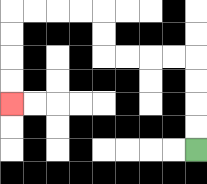{'start': '[8, 6]', 'end': '[0, 4]', 'path_directions': 'U,U,U,U,L,L,L,L,U,U,L,L,L,L,D,D,D,D', 'path_coordinates': '[[8, 6], [8, 5], [8, 4], [8, 3], [8, 2], [7, 2], [6, 2], [5, 2], [4, 2], [4, 1], [4, 0], [3, 0], [2, 0], [1, 0], [0, 0], [0, 1], [0, 2], [0, 3], [0, 4]]'}